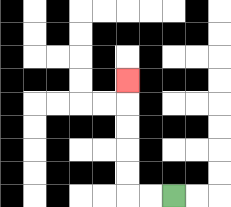{'start': '[7, 8]', 'end': '[5, 3]', 'path_directions': 'L,L,U,U,U,U,U', 'path_coordinates': '[[7, 8], [6, 8], [5, 8], [5, 7], [5, 6], [5, 5], [5, 4], [5, 3]]'}